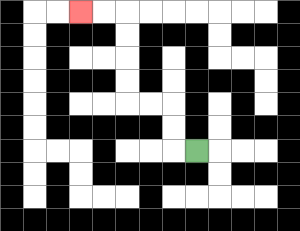{'start': '[8, 6]', 'end': '[3, 0]', 'path_directions': 'L,U,U,L,L,U,U,U,U,L,L', 'path_coordinates': '[[8, 6], [7, 6], [7, 5], [7, 4], [6, 4], [5, 4], [5, 3], [5, 2], [5, 1], [5, 0], [4, 0], [3, 0]]'}